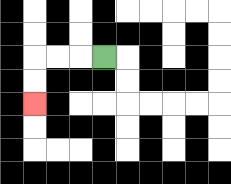{'start': '[4, 2]', 'end': '[1, 4]', 'path_directions': 'L,L,L,D,D', 'path_coordinates': '[[4, 2], [3, 2], [2, 2], [1, 2], [1, 3], [1, 4]]'}